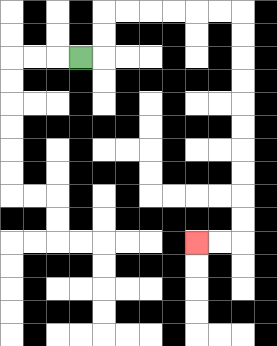{'start': '[3, 2]', 'end': '[8, 10]', 'path_directions': 'R,U,U,R,R,R,R,R,R,D,D,D,D,D,D,D,D,D,D,L,L', 'path_coordinates': '[[3, 2], [4, 2], [4, 1], [4, 0], [5, 0], [6, 0], [7, 0], [8, 0], [9, 0], [10, 0], [10, 1], [10, 2], [10, 3], [10, 4], [10, 5], [10, 6], [10, 7], [10, 8], [10, 9], [10, 10], [9, 10], [8, 10]]'}